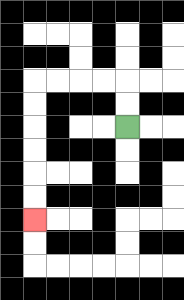{'start': '[5, 5]', 'end': '[1, 9]', 'path_directions': 'U,U,L,L,L,L,D,D,D,D,D,D', 'path_coordinates': '[[5, 5], [5, 4], [5, 3], [4, 3], [3, 3], [2, 3], [1, 3], [1, 4], [1, 5], [1, 6], [1, 7], [1, 8], [1, 9]]'}